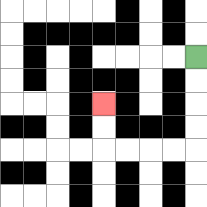{'start': '[8, 2]', 'end': '[4, 4]', 'path_directions': 'D,D,D,D,L,L,L,L,U,U', 'path_coordinates': '[[8, 2], [8, 3], [8, 4], [8, 5], [8, 6], [7, 6], [6, 6], [5, 6], [4, 6], [4, 5], [4, 4]]'}